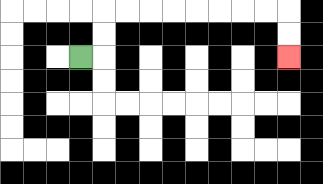{'start': '[3, 2]', 'end': '[12, 2]', 'path_directions': 'R,U,U,R,R,R,R,R,R,R,R,D,D', 'path_coordinates': '[[3, 2], [4, 2], [4, 1], [4, 0], [5, 0], [6, 0], [7, 0], [8, 0], [9, 0], [10, 0], [11, 0], [12, 0], [12, 1], [12, 2]]'}